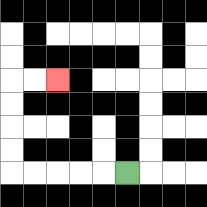{'start': '[5, 7]', 'end': '[2, 3]', 'path_directions': 'L,L,L,L,L,U,U,U,U,R,R', 'path_coordinates': '[[5, 7], [4, 7], [3, 7], [2, 7], [1, 7], [0, 7], [0, 6], [0, 5], [0, 4], [0, 3], [1, 3], [2, 3]]'}